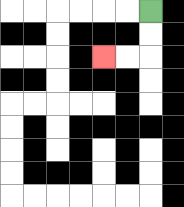{'start': '[6, 0]', 'end': '[4, 2]', 'path_directions': 'D,D,L,L', 'path_coordinates': '[[6, 0], [6, 1], [6, 2], [5, 2], [4, 2]]'}